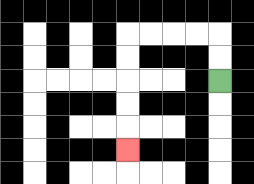{'start': '[9, 3]', 'end': '[5, 6]', 'path_directions': 'U,U,L,L,L,L,D,D,D,D,D', 'path_coordinates': '[[9, 3], [9, 2], [9, 1], [8, 1], [7, 1], [6, 1], [5, 1], [5, 2], [5, 3], [5, 4], [5, 5], [5, 6]]'}